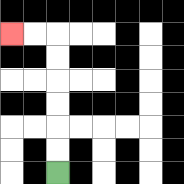{'start': '[2, 7]', 'end': '[0, 1]', 'path_directions': 'U,U,U,U,U,U,L,L', 'path_coordinates': '[[2, 7], [2, 6], [2, 5], [2, 4], [2, 3], [2, 2], [2, 1], [1, 1], [0, 1]]'}